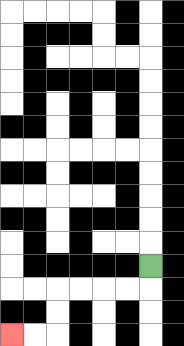{'start': '[6, 11]', 'end': '[0, 14]', 'path_directions': 'D,L,L,L,L,D,D,L,L', 'path_coordinates': '[[6, 11], [6, 12], [5, 12], [4, 12], [3, 12], [2, 12], [2, 13], [2, 14], [1, 14], [0, 14]]'}